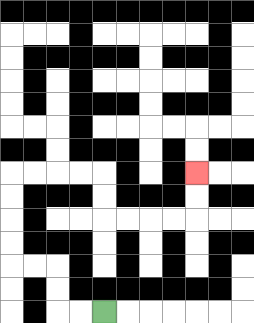{'start': '[4, 13]', 'end': '[8, 7]', 'path_directions': 'L,L,U,U,L,L,U,U,U,U,R,R,R,R,D,D,R,R,R,R,U,U', 'path_coordinates': '[[4, 13], [3, 13], [2, 13], [2, 12], [2, 11], [1, 11], [0, 11], [0, 10], [0, 9], [0, 8], [0, 7], [1, 7], [2, 7], [3, 7], [4, 7], [4, 8], [4, 9], [5, 9], [6, 9], [7, 9], [8, 9], [8, 8], [8, 7]]'}